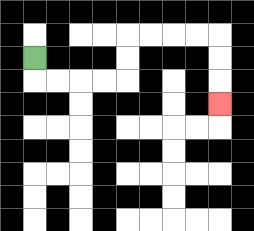{'start': '[1, 2]', 'end': '[9, 4]', 'path_directions': 'D,R,R,R,R,U,U,R,R,R,R,D,D,D', 'path_coordinates': '[[1, 2], [1, 3], [2, 3], [3, 3], [4, 3], [5, 3], [5, 2], [5, 1], [6, 1], [7, 1], [8, 1], [9, 1], [9, 2], [9, 3], [9, 4]]'}